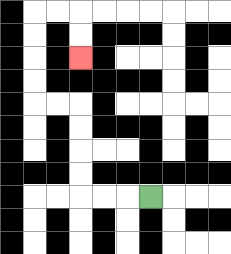{'start': '[6, 8]', 'end': '[3, 2]', 'path_directions': 'L,L,L,U,U,U,U,L,L,U,U,U,U,R,R,D,D', 'path_coordinates': '[[6, 8], [5, 8], [4, 8], [3, 8], [3, 7], [3, 6], [3, 5], [3, 4], [2, 4], [1, 4], [1, 3], [1, 2], [1, 1], [1, 0], [2, 0], [3, 0], [3, 1], [3, 2]]'}